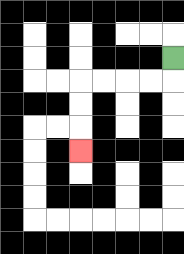{'start': '[7, 2]', 'end': '[3, 6]', 'path_directions': 'D,L,L,L,L,D,D,D', 'path_coordinates': '[[7, 2], [7, 3], [6, 3], [5, 3], [4, 3], [3, 3], [3, 4], [3, 5], [3, 6]]'}